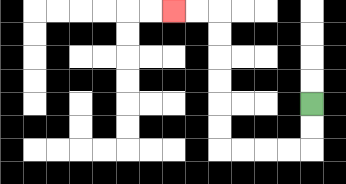{'start': '[13, 4]', 'end': '[7, 0]', 'path_directions': 'D,D,L,L,L,L,U,U,U,U,U,U,L,L', 'path_coordinates': '[[13, 4], [13, 5], [13, 6], [12, 6], [11, 6], [10, 6], [9, 6], [9, 5], [9, 4], [9, 3], [9, 2], [9, 1], [9, 0], [8, 0], [7, 0]]'}